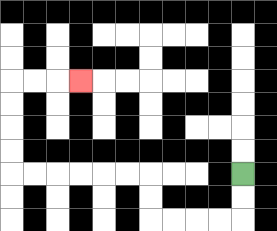{'start': '[10, 7]', 'end': '[3, 3]', 'path_directions': 'D,D,L,L,L,L,U,U,L,L,L,L,L,L,U,U,U,U,R,R,R', 'path_coordinates': '[[10, 7], [10, 8], [10, 9], [9, 9], [8, 9], [7, 9], [6, 9], [6, 8], [6, 7], [5, 7], [4, 7], [3, 7], [2, 7], [1, 7], [0, 7], [0, 6], [0, 5], [0, 4], [0, 3], [1, 3], [2, 3], [3, 3]]'}